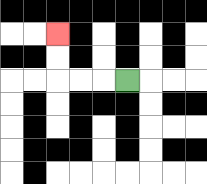{'start': '[5, 3]', 'end': '[2, 1]', 'path_directions': 'L,L,L,U,U', 'path_coordinates': '[[5, 3], [4, 3], [3, 3], [2, 3], [2, 2], [2, 1]]'}